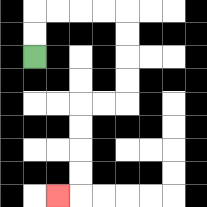{'start': '[1, 2]', 'end': '[2, 8]', 'path_directions': 'U,U,R,R,R,R,D,D,D,D,L,L,D,D,D,D,L', 'path_coordinates': '[[1, 2], [1, 1], [1, 0], [2, 0], [3, 0], [4, 0], [5, 0], [5, 1], [5, 2], [5, 3], [5, 4], [4, 4], [3, 4], [3, 5], [3, 6], [3, 7], [3, 8], [2, 8]]'}